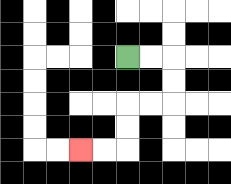{'start': '[5, 2]', 'end': '[3, 6]', 'path_directions': 'R,R,D,D,L,L,D,D,L,L', 'path_coordinates': '[[5, 2], [6, 2], [7, 2], [7, 3], [7, 4], [6, 4], [5, 4], [5, 5], [5, 6], [4, 6], [3, 6]]'}